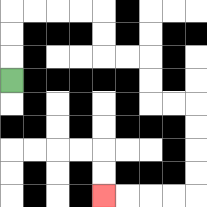{'start': '[0, 3]', 'end': '[4, 8]', 'path_directions': 'U,U,U,R,R,R,R,D,D,R,R,D,D,R,R,D,D,D,D,L,L,L,L', 'path_coordinates': '[[0, 3], [0, 2], [0, 1], [0, 0], [1, 0], [2, 0], [3, 0], [4, 0], [4, 1], [4, 2], [5, 2], [6, 2], [6, 3], [6, 4], [7, 4], [8, 4], [8, 5], [8, 6], [8, 7], [8, 8], [7, 8], [6, 8], [5, 8], [4, 8]]'}